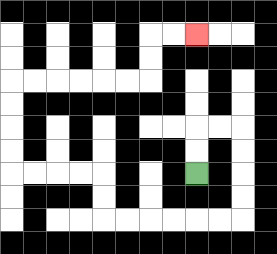{'start': '[8, 7]', 'end': '[8, 1]', 'path_directions': 'U,U,R,R,D,D,D,D,L,L,L,L,L,L,U,U,L,L,L,L,U,U,U,U,R,R,R,R,R,R,U,U,R,R', 'path_coordinates': '[[8, 7], [8, 6], [8, 5], [9, 5], [10, 5], [10, 6], [10, 7], [10, 8], [10, 9], [9, 9], [8, 9], [7, 9], [6, 9], [5, 9], [4, 9], [4, 8], [4, 7], [3, 7], [2, 7], [1, 7], [0, 7], [0, 6], [0, 5], [0, 4], [0, 3], [1, 3], [2, 3], [3, 3], [4, 3], [5, 3], [6, 3], [6, 2], [6, 1], [7, 1], [8, 1]]'}